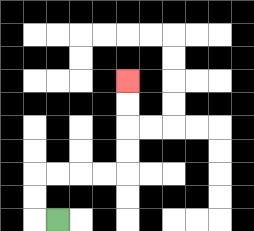{'start': '[2, 9]', 'end': '[5, 3]', 'path_directions': 'L,U,U,R,R,R,R,U,U,U,U', 'path_coordinates': '[[2, 9], [1, 9], [1, 8], [1, 7], [2, 7], [3, 7], [4, 7], [5, 7], [5, 6], [5, 5], [5, 4], [5, 3]]'}